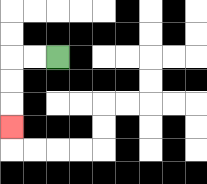{'start': '[2, 2]', 'end': '[0, 5]', 'path_directions': 'L,L,D,D,D', 'path_coordinates': '[[2, 2], [1, 2], [0, 2], [0, 3], [0, 4], [0, 5]]'}